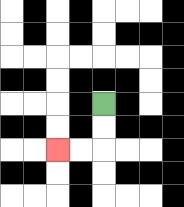{'start': '[4, 4]', 'end': '[2, 6]', 'path_directions': 'D,D,L,L', 'path_coordinates': '[[4, 4], [4, 5], [4, 6], [3, 6], [2, 6]]'}